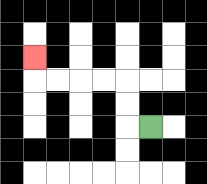{'start': '[6, 5]', 'end': '[1, 2]', 'path_directions': 'L,U,U,L,L,L,L,U', 'path_coordinates': '[[6, 5], [5, 5], [5, 4], [5, 3], [4, 3], [3, 3], [2, 3], [1, 3], [1, 2]]'}